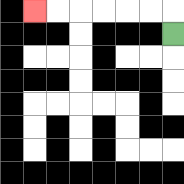{'start': '[7, 1]', 'end': '[1, 0]', 'path_directions': 'U,L,L,L,L,L,L', 'path_coordinates': '[[7, 1], [7, 0], [6, 0], [5, 0], [4, 0], [3, 0], [2, 0], [1, 0]]'}